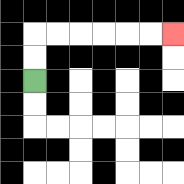{'start': '[1, 3]', 'end': '[7, 1]', 'path_directions': 'U,U,R,R,R,R,R,R', 'path_coordinates': '[[1, 3], [1, 2], [1, 1], [2, 1], [3, 1], [4, 1], [5, 1], [6, 1], [7, 1]]'}